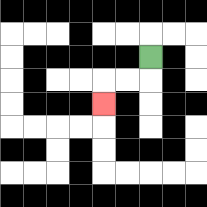{'start': '[6, 2]', 'end': '[4, 4]', 'path_directions': 'D,L,L,D', 'path_coordinates': '[[6, 2], [6, 3], [5, 3], [4, 3], [4, 4]]'}